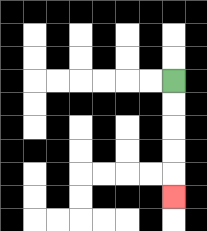{'start': '[7, 3]', 'end': '[7, 8]', 'path_directions': 'D,D,D,D,D', 'path_coordinates': '[[7, 3], [7, 4], [7, 5], [7, 6], [7, 7], [7, 8]]'}